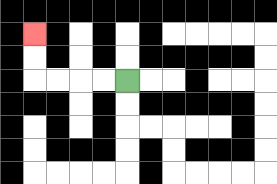{'start': '[5, 3]', 'end': '[1, 1]', 'path_directions': 'L,L,L,L,U,U', 'path_coordinates': '[[5, 3], [4, 3], [3, 3], [2, 3], [1, 3], [1, 2], [1, 1]]'}